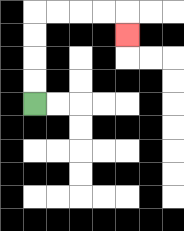{'start': '[1, 4]', 'end': '[5, 1]', 'path_directions': 'U,U,U,U,R,R,R,R,D', 'path_coordinates': '[[1, 4], [1, 3], [1, 2], [1, 1], [1, 0], [2, 0], [3, 0], [4, 0], [5, 0], [5, 1]]'}